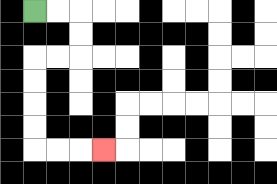{'start': '[1, 0]', 'end': '[4, 6]', 'path_directions': 'R,R,D,D,L,L,D,D,D,D,R,R,R', 'path_coordinates': '[[1, 0], [2, 0], [3, 0], [3, 1], [3, 2], [2, 2], [1, 2], [1, 3], [1, 4], [1, 5], [1, 6], [2, 6], [3, 6], [4, 6]]'}